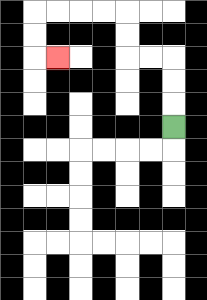{'start': '[7, 5]', 'end': '[2, 2]', 'path_directions': 'U,U,U,L,L,U,U,L,L,L,L,D,D,R', 'path_coordinates': '[[7, 5], [7, 4], [7, 3], [7, 2], [6, 2], [5, 2], [5, 1], [5, 0], [4, 0], [3, 0], [2, 0], [1, 0], [1, 1], [1, 2], [2, 2]]'}